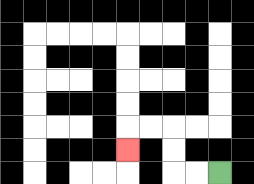{'start': '[9, 7]', 'end': '[5, 6]', 'path_directions': 'L,L,U,U,L,L,D', 'path_coordinates': '[[9, 7], [8, 7], [7, 7], [7, 6], [7, 5], [6, 5], [5, 5], [5, 6]]'}